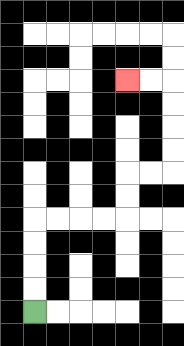{'start': '[1, 13]', 'end': '[5, 3]', 'path_directions': 'U,U,U,U,R,R,R,R,U,U,R,R,U,U,U,U,L,L', 'path_coordinates': '[[1, 13], [1, 12], [1, 11], [1, 10], [1, 9], [2, 9], [3, 9], [4, 9], [5, 9], [5, 8], [5, 7], [6, 7], [7, 7], [7, 6], [7, 5], [7, 4], [7, 3], [6, 3], [5, 3]]'}